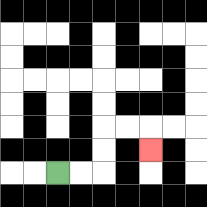{'start': '[2, 7]', 'end': '[6, 6]', 'path_directions': 'R,R,U,U,R,R,D', 'path_coordinates': '[[2, 7], [3, 7], [4, 7], [4, 6], [4, 5], [5, 5], [6, 5], [6, 6]]'}